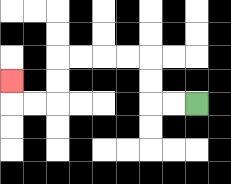{'start': '[8, 4]', 'end': '[0, 3]', 'path_directions': 'L,L,U,U,L,L,L,L,D,D,L,L,U', 'path_coordinates': '[[8, 4], [7, 4], [6, 4], [6, 3], [6, 2], [5, 2], [4, 2], [3, 2], [2, 2], [2, 3], [2, 4], [1, 4], [0, 4], [0, 3]]'}